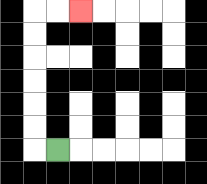{'start': '[2, 6]', 'end': '[3, 0]', 'path_directions': 'L,U,U,U,U,U,U,R,R', 'path_coordinates': '[[2, 6], [1, 6], [1, 5], [1, 4], [1, 3], [1, 2], [1, 1], [1, 0], [2, 0], [3, 0]]'}